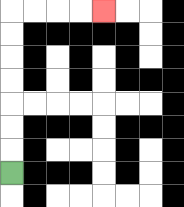{'start': '[0, 7]', 'end': '[4, 0]', 'path_directions': 'U,U,U,U,U,U,U,R,R,R,R', 'path_coordinates': '[[0, 7], [0, 6], [0, 5], [0, 4], [0, 3], [0, 2], [0, 1], [0, 0], [1, 0], [2, 0], [3, 0], [4, 0]]'}